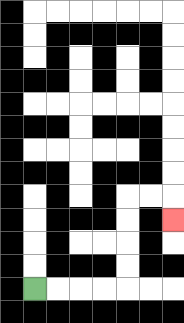{'start': '[1, 12]', 'end': '[7, 9]', 'path_directions': 'R,R,R,R,U,U,U,U,R,R,D', 'path_coordinates': '[[1, 12], [2, 12], [3, 12], [4, 12], [5, 12], [5, 11], [5, 10], [5, 9], [5, 8], [6, 8], [7, 8], [7, 9]]'}